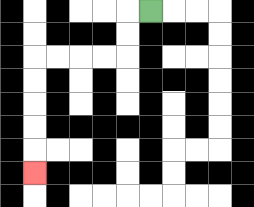{'start': '[6, 0]', 'end': '[1, 7]', 'path_directions': 'L,D,D,L,L,L,L,D,D,D,D,D', 'path_coordinates': '[[6, 0], [5, 0], [5, 1], [5, 2], [4, 2], [3, 2], [2, 2], [1, 2], [1, 3], [1, 4], [1, 5], [1, 6], [1, 7]]'}